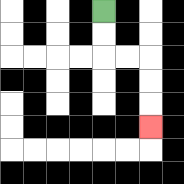{'start': '[4, 0]', 'end': '[6, 5]', 'path_directions': 'D,D,R,R,D,D,D', 'path_coordinates': '[[4, 0], [4, 1], [4, 2], [5, 2], [6, 2], [6, 3], [6, 4], [6, 5]]'}